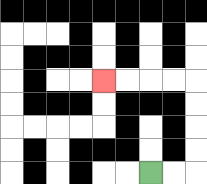{'start': '[6, 7]', 'end': '[4, 3]', 'path_directions': 'R,R,U,U,U,U,L,L,L,L', 'path_coordinates': '[[6, 7], [7, 7], [8, 7], [8, 6], [8, 5], [8, 4], [8, 3], [7, 3], [6, 3], [5, 3], [4, 3]]'}